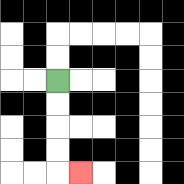{'start': '[2, 3]', 'end': '[3, 7]', 'path_directions': 'D,D,D,D,R', 'path_coordinates': '[[2, 3], [2, 4], [2, 5], [2, 6], [2, 7], [3, 7]]'}